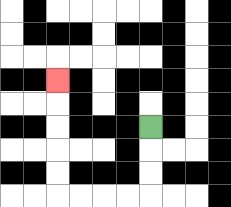{'start': '[6, 5]', 'end': '[2, 3]', 'path_directions': 'D,D,D,L,L,L,L,U,U,U,U,U', 'path_coordinates': '[[6, 5], [6, 6], [6, 7], [6, 8], [5, 8], [4, 8], [3, 8], [2, 8], [2, 7], [2, 6], [2, 5], [2, 4], [2, 3]]'}